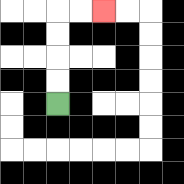{'start': '[2, 4]', 'end': '[4, 0]', 'path_directions': 'U,U,U,U,R,R', 'path_coordinates': '[[2, 4], [2, 3], [2, 2], [2, 1], [2, 0], [3, 0], [4, 0]]'}